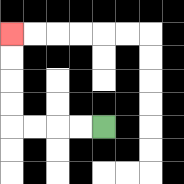{'start': '[4, 5]', 'end': '[0, 1]', 'path_directions': 'L,L,L,L,U,U,U,U', 'path_coordinates': '[[4, 5], [3, 5], [2, 5], [1, 5], [0, 5], [0, 4], [0, 3], [0, 2], [0, 1]]'}